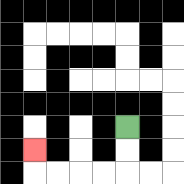{'start': '[5, 5]', 'end': '[1, 6]', 'path_directions': 'D,D,L,L,L,L,U', 'path_coordinates': '[[5, 5], [5, 6], [5, 7], [4, 7], [3, 7], [2, 7], [1, 7], [1, 6]]'}